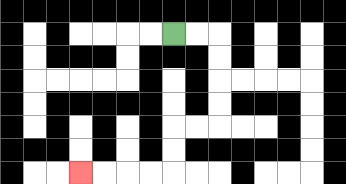{'start': '[7, 1]', 'end': '[3, 7]', 'path_directions': 'R,R,D,D,D,D,L,L,D,D,L,L,L,L', 'path_coordinates': '[[7, 1], [8, 1], [9, 1], [9, 2], [9, 3], [9, 4], [9, 5], [8, 5], [7, 5], [7, 6], [7, 7], [6, 7], [5, 7], [4, 7], [3, 7]]'}